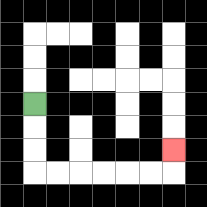{'start': '[1, 4]', 'end': '[7, 6]', 'path_directions': 'D,D,D,R,R,R,R,R,R,U', 'path_coordinates': '[[1, 4], [1, 5], [1, 6], [1, 7], [2, 7], [3, 7], [4, 7], [5, 7], [6, 7], [7, 7], [7, 6]]'}